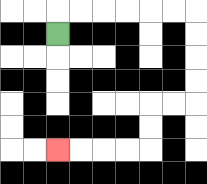{'start': '[2, 1]', 'end': '[2, 6]', 'path_directions': 'U,R,R,R,R,R,R,D,D,D,D,L,L,D,D,L,L,L,L', 'path_coordinates': '[[2, 1], [2, 0], [3, 0], [4, 0], [5, 0], [6, 0], [7, 0], [8, 0], [8, 1], [8, 2], [8, 3], [8, 4], [7, 4], [6, 4], [6, 5], [6, 6], [5, 6], [4, 6], [3, 6], [2, 6]]'}